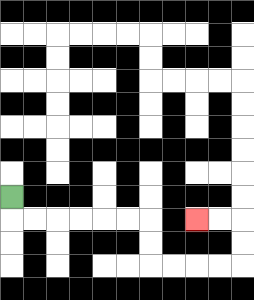{'start': '[0, 8]', 'end': '[8, 9]', 'path_directions': 'D,R,R,R,R,R,R,D,D,R,R,R,R,U,U,L,L', 'path_coordinates': '[[0, 8], [0, 9], [1, 9], [2, 9], [3, 9], [4, 9], [5, 9], [6, 9], [6, 10], [6, 11], [7, 11], [8, 11], [9, 11], [10, 11], [10, 10], [10, 9], [9, 9], [8, 9]]'}